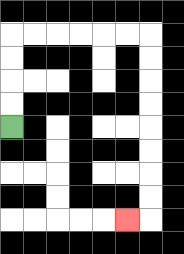{'start': '[0, 5]', 'end': '[5, 9]', 'path_directions': 'U,U,U,U,R,R,R,R,R,R,D,D,D,D,D,D,D,D,L', 'path_coordinates': '[[0, 5], [0, 4], [0, 3], [0, 2], [0, 1], [1, 1], [2, 1], [3, 1], [4, 1], [5, 1], [6, 1], [6, 2], [6, 3], [6, 4], [6, 5], [6, 6], [6, 7], [6, 8], [6, 9], [5, 9]]'}